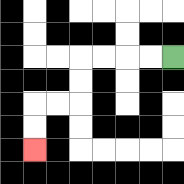{'start': '[7, 2]', 'end': '[1, 6]', 'path_directions': 'L,L,L,L,D,D,L,L,D,D', 'path_coordinates': '[[7, 2], [6, 2], [5, 2], [4, 2], [3, 2], [3, 3], [3, 4], [2, 4], [1, 4], [1, 5], [1, 6]]'}